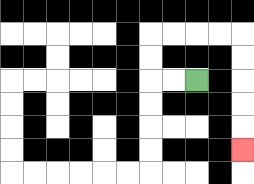{'start': '[8, 3]', 'end': '[10, 6]', 'path_directions': 'L,L,U,U,R,R,R,R,D,D,D,D,D', 'path_coordinates': '[[8, 3], [7, 3], [6, 3], [6, 2], [6, 1], [7, 1], [8, 1], [9, 1], [10, 1], [10, 2], [10, 3], [10, 4], [10, 5], [10, 6]]'}